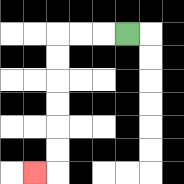{'start': '[5, 1]', 'end': '[1, 7]', 'path_directions': 'L,L,L,D,D,D,D,D,D,L', 'path_coordinates': '[[5, 1], [4, 1], [3, 1], [2, 1], [2, 2], [2, 3], [2, 4], [2, 5], [2, 6], [2, 7], [1, 7]]'}